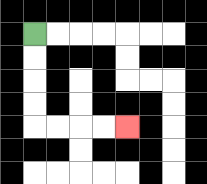{'start': '[1, 1]', 'end': '[5, 5]', 'path_directions': 'D,D,D,D,R,R,R,R', 'path_coordinates': '[[1, 1], [1, 2], [1, 3], [1, 4], [1, 5], [2, 5], [3, 5], [4, 5], [5, 5]]'}